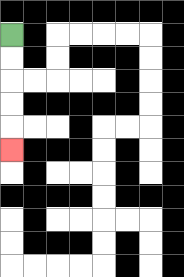{'start': '[0, 1]', 'end': '[0, 6]', 'path_directions': 'D,D,D,D,D', 'path_coordinates': '[[0, 1], [0, 2], [0, 3], [0, 4], [0, 5], [0, 6]]'}